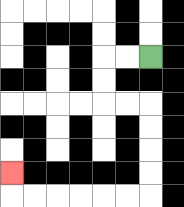{'start': '[6, 2]', 'end': '[0, 7]', 'path_directions': 'L,L,D,D,R,R,D,D,D,D,L,L,L,L,L,L,U', 'path_coordinates': '[[6, 2], [5, 2], [4, 2], [4, 3], [4, 4], [5, 4], [6, 4], [6, 5], [6, 6], [6, 7], [6, 8], [5, 8], [4, 8], [3, 8], [2, 8], [1, 8], [0, 8], [0, 7]]'}